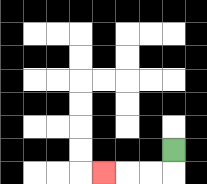{'start': '[7, 6]', 'end': '[4, 7]', 'path_directions': 'D,L,L,L', 'path_coordinates': '[[7, 6], [7, 7], [6, 7], [5, 7], [4, 7]]'}